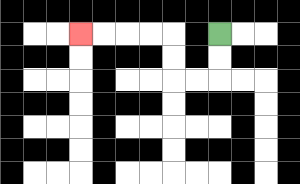{'start': '[9, 1]', 'end': '[3, 1]', 'path_directions': 'D,D,L,L,U,U,L,L,L,L', 'path_coordinates': '[[9, 1], [9, 2], [9, 3], [8, 3], [7, 3], [7, 2], [7, 1], [6, 1], [5, 1], [4, 1], [3, 1]]'}